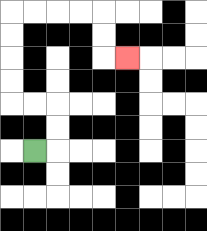{'start': '[1, 6]', 'end': '[5, 2]', 'path_directions': 'R,U,U,L,L,U,U,U,U,R,R,R,R,D,D,R', 'path_coordinates': '[[1, 6], [2, 6], [2, 5], [2, 4], [1, 4], [0, 4], [0, 3], [0, 2], [0, 1], [0, 0], [1, 0], [2, 0], [3, 0], [4, 0], [4, 1], [4, 2], [5, 2]]'}